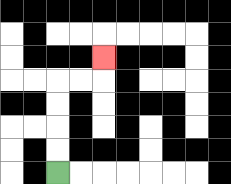{'start': '[2, 7]', 'end': '[4, 2]', 'path_directions': 'U,U,U,U,R,R,U', 'path_coordinates': '[[2, 7], [2, 6], [2, 5], [2, 4], [2, 3], [3, 3], [4, 3], [4, 2]]'}